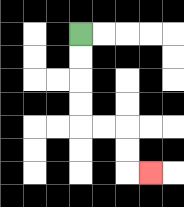{'start': '[3, 1]', 'end': '[6, 7]', 'path_directions': 'D,D,D,D,R,R,D,D,R', 'path_coordinates': '[[3, 1], [3, 2], [3, 3], [3, 4], [3, 5], [4, 5], [5, 5], [5, 6], [5, 7], [6, 7]]'}